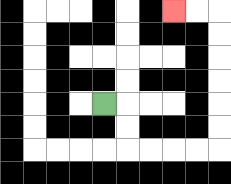{'start': '[4, 4]', 'end': '[7, 0]', 'path_directions': 'R,D,D,R,R,R,R,U,U,U,U,U,U,L,L', 'path_coordinates': '[[4, 4], [5, 4], [5, 5], [5, 6], [6, 6], [7, 6], [8, 6], [9, 6], [9, 5], [9, 4], [9, 3], [9, 2], [9, 1], [9, 0], [8, 0], [7, 0]]'}